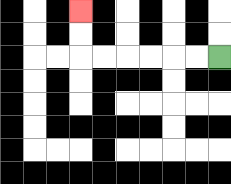{'start': '[9, 2]', 'end': '[3, 0]', 'path_directions': 'L,L,L,L,L,L,U,U', 'path_coordinates': '[[9, 2], [8, 2], [7, 2], [6, 2], [5, 2], [4, 2], [3, 2], [3, 1], [3, 0]]'}